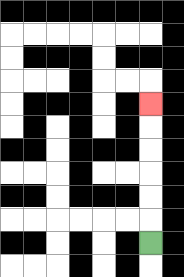{'start': '[6, 10]', 'end': '[6, 4]', 'path_directions': 'U,U,U,U,U,U', 'path_coordinates': '[[6, 10], [6, 9], [6, 8], [6, 7], [6, 6], [6, 5], [6, 4]]'}